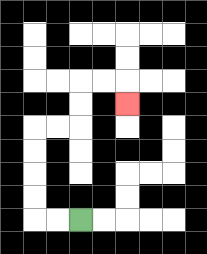{'start': '[3, 9]', 'end': '[5, 4]', 'path_directions': 'L,L,U,U,U,U,R,R,U,U,R,R,D', 'path_coordinates': '[[3, 9], [2, 9], [1, 9], [1, 8], [1, 7], [1, 6], [1, 5], [2, 5], [3, 5], [3, 4], [3, 3], [4, 3], [5, 3], [5, 4]]'}